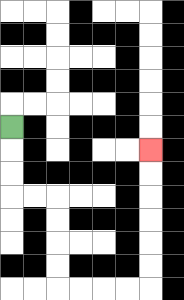{'start': '[0, 5]', 'end': '[6, 6]', 'path_directions': 'D,D,D,R,R,D,D,D,D,R,R,R,R,U,U,U,U,U,U', 'path_coordinates': '[[0, 5], [0, 6], [0, 7], [0, 8], [1, 8], [2, 8], [2, 9], [2, 10], [2, 11], [2, 12], [3, 12], [4, 12], [5, 12], [6, 12], [6, 11], [6, 10], [6, 9], [6, 8], [6, 7], [6, 6]]'}